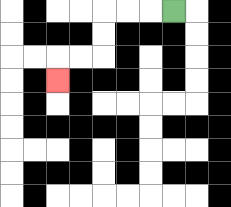{'start': '[7, 0]', 'end': '[2, 3]', 'path_directions': 'L,L,L,D,D,L,L,D', 'path_coordinates': '[[7, 0], [6, 0], [5, 0], [4, 0], [4, 1], [4, 2], [3, 2], [2, 2], [2, 3]]'}